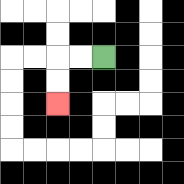{'start': '[4, 2]', 'end': '[2, 4]', 'path_directions': 'L,L,D,D', 'path_coordinates': '[[4, 2], [3, 2], [2, 2], [2, 3], [2, 4]]'}